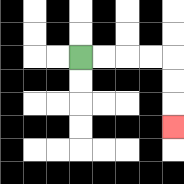{'start': '[3, 2]', 'end': '[7, 5]', 'path_directions': 'R,R,R,R,D,D,D', 'path_coordinates': '[[3, 2], [4, 2], [5, 2], [6, 2], [7, 2], [7, 3], [7, 4], [7, 5]]'}